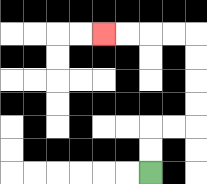{'start': '[6, 7]', 'end': '[4, 1]', 'path_directions': 'U,U,R,R,U,U,U,U,L,L,L,L', 'path_coordinates': '[[6, 7], [6, 6], [6, 5], [7, 5], [8, 5], [8, 4], [8, 3], [8, 2], [8, 1], [7, 1], [6, 1], [5, 1], [4, 1]]'}